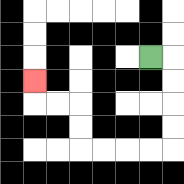{'start': '[6, 2]', 'end': '[1, 3]', 'path_directions': 'R,D,D,D,D,L,L,L,L,U,U,L,L,U', 'path_coordinates': '[[6, 2], [7, 2], [7, 3], [7, 4], [7, 5], [7, 6], [6, 6], [5, 6], [4, 6], [3, 6], [3, 5], [3, 4], [2, 4], [1, 4], [1, 3]]'}